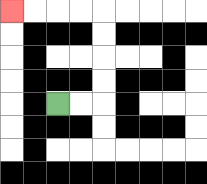{'start': '[2, 4]', 'end': '[0, 0]', 'path_directions': 'R,R,U,U,U,U,L,L,L,L', 'path_coordinates': '[[2, 4], [3, 4], [4, 4], [4, 3], [4, 2], [4, 1], [4, 0], [3, 0], [2, 0], [1, 0], [0, 0]]'}